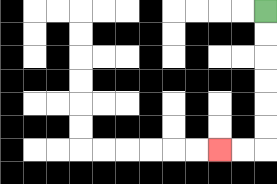{'start': '[11, 0]', 'end': '[9, 6]', 'path_directions': 'D,D,D,D,D,D,L,L', 'path_coordinates': '[[11, 0], [11, 1], [11, 2], [11, 3], [11, 4], [11, 5], [11, 6], [10, 6], [9, 6]]'}